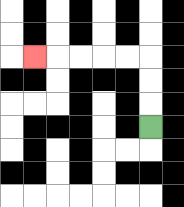{'start': '[6, 5]', 'end': '[1, 2]', 'path_directions': 'U,U,U,L,L,L,L,L', 'path_coordinates': '[[6, 5], [6, 4], [6, 3], [6, 2], [5, 2], [4, 2], [3, 2], [2, 2], [1, 2]]'}